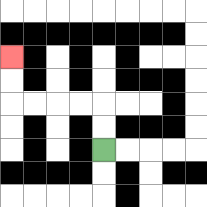{'start': '[4, 6]', 'end': '[0, 2]', 'path_directions': 'U,U,L,L,L,L,U,U', 'path_coordinates': '[[4, 6], [4, 5], [4, 4], [3, 4], [2, 4], [1, 4], [0, 4], [0, 3], [0, 2]]'}